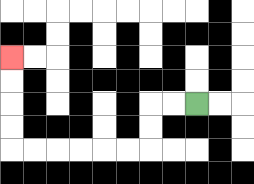{'start': '[8, 4]', 'end': '[0, 2]', 'path_directions': 'L,L,D,D,L,L,L,L,L,L,U,U,U,U', 'path_coordinates': '[[8, 4], [7, 4], [6, 4], [6, 5], [6, 6], [5, 6], [4, 6], [3, 6], [2, 6], [1, 6], [0, 6], [0, 5], [0, 4], [0, 3], [0, 2]]'}